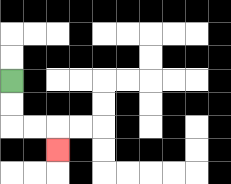{'start': '[0, 3]', 'end': '[2, 6]', 'path_directions': 'D,D,R,R,D', 'path_coordinates': '[[0, 3], [0, 4], [0, 5], [1, 5], [2, 5], [2, 6]]'}